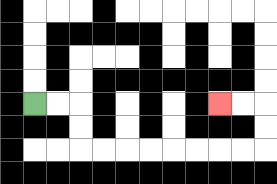{'start': '[1, 4]', 'end': '[9, 4]', 'path_directions': 'R,R,D,D,R,R,R,R,R,R,R,R,U,U,L,L', 'path_coordinates': '[[1, 4], [2, 4], [3, 4], [3, 5], [3, 6], [4, 6], [5, 6], [6, 6], [7, 6], [8, 6], [9, 6], [10, 6], [11, 6], [11, 5], [11, 4], [10, 4], [9, 4]]'}